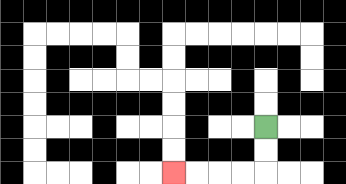{'start': '[11, 5]', 'end': '[7, 7]', 'path_directions': 'D,D,L,L,L,L', 'path_coordinates': '[[11, 5], [11, 6], [11, 7], [10, 7], [9, 7], [8, 7], [7, 7]]'}